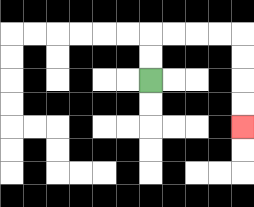{'start': '[6, 3]', 'end': '[10, 5]', 'path_directions': 'U,U,R,R,R,R,D,D,D,D', 'path_coordinates': '[[6, 3], [6, 2], [6, 1], [7, 1], [8, 1], [9, 1], [10, 1], [10, 2], [10, 3], [10, 4], [10, 5]]'}